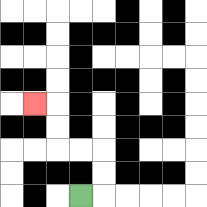{'start': '[3, 8]', 'end': '[1, 4]', 'path_directions': 'R,U,U,L,L,U,U,L', 'path_coordinates': '[[3, 8], [4, 8], [4, 7], [4, 6], [3, 6], [2, 6], [2, 5], [2, 4], [1, 4]]'}